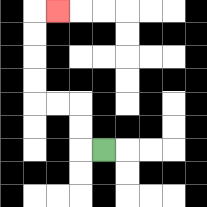{'start': '[4, 6]', 'end': '[2, 0]', 'path_directions': 'L,U,U,L,L,U,U,U,U,R', 'path_coordinates': '[[4, 6], [3, 6], [3, 5], [3, 4], [2, 4], [1, 4], [1, 3], [1, 2], [1, 1], [1, 0], [2, 0]]'}